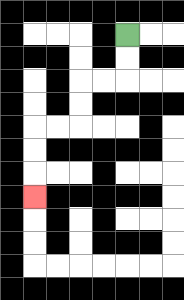{'start': '[5, 1]', 'end': '[1, 8]', 'path_directions': 'D,D,L,L,D,D,L,L,D,D,D', 'path_coordinates': '[[5, 1], [5, 2], [5, 3], [4, 3], [3, 3], [3, 4], [3, 5], [2, 5], [1, 5], [1, 6], [1, 7], [1, 8]]'}